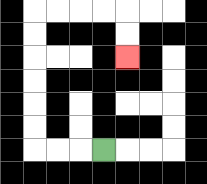{'start': '[4, 6]', 'end': '[5, 2]', 'path_directions': 'L,L,L,U,U,U,U,U,U,R,R,R,R,D,D', 'path_coordinates': '[[4, 6], [3, 6], [2, 6], [1, 6], [1, 5], [1, 4], [1, 3], [1, 2], [1, 1], [1, 0], [2, 0], [3, 0], [4, 0], [5, 0], [5, 1], [5, 2]]'}